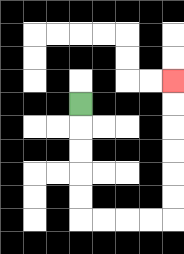{'start': '[3, 4]', 'end': '[7, 3]', 'path_directions': 'D,D,D,D,D,R,R,R,R,U,U,U,U,U,U', 'path_coordinates': '[[3, 4], [3, 5], [3, 6], [3, 7], [3, 8], [3, 9], [4, 9], [5, 9], [6, 9], [7, 9], [7, 8], [7, 7], [7, 6], [7, 5], [7, 4], [7, 3]]'}